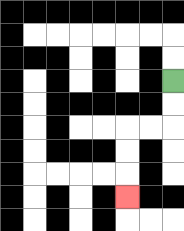{'start': '[7, 3]', 'end': '[5, 8]', 'path_directions': 'D,D,L,L,D,D,D', 'path_coordinates': '[[7, 3], [7, 4], [7, 5], [6, 5], [5, 5], [5, 6], [5, 7], [5, 8]]'}